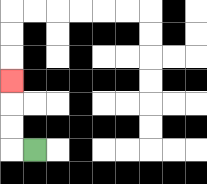{'start': '[1, 6]', 'end': '[0, 3]', 'path_directions': 'L,U,U,U', 'path_coordinates': '[[1, 6], [0, 6], [0, 5], [0, 4], [0, 3]]'}